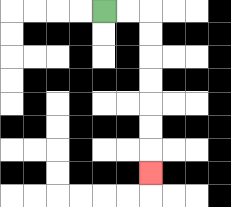{'start': '[4, 0]', 'end': '[6, 7]', 'path_directions': 'R,R,D,D,D,D,D,D,D', 'path_coordinates': '[[4, 0], [5, 0], [6, 0], [6, 1], [6, 2], [6, 3], [6, 4], [6, 5], [6, 6], [6, 7]]'}